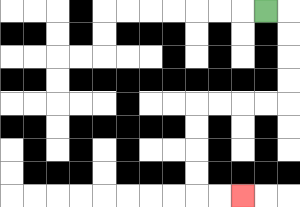{'start': '[11, 0]', 'end': '[10, 8]', 'path_directions': 'R,D,D,D,D,L,L,L,L,D,D,D,D,R,R', 'path_coordinates': '[[11, 0], [12, 0], [12, 1], [12, 2], [12, 3], [12, 4], [11, 4], [10, 4], [9, 4], [8, 4], [8, 5], [8, 6], [8, 7], [8, 8], [9, 8], [10, 8]]'}